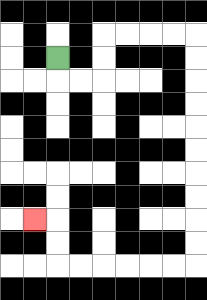{'start': '[2, 2]', 'end': '[1, 9]', 'path_directions': 'D,R,R,U,U,R,R,R,R,D,D,D,D,D,D,D,D,D,D,L,L,L,L,L,L,U,U,L', 'path_coordinates': '[[2, 2], [2, 3], [3, 3], [4, 3], [4, 2], [4, 1], [5, 1], [6, 1], [7, 1], [8, 1], [8, 2], [8, 3], [8, 4], [8, 5], [8, 6], [8, 7], [8, 8], [8, 9], [8, 10], [8, 11], [7, 11], [6, 11], [5, 11], [4, 11], [3, 11], [2, 11], [2, 10], [2, 9], [1, 9]]'}